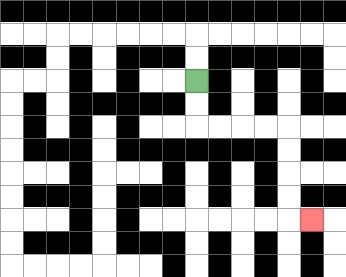{'start': '[8, 3]', 'end': '[13, 9]', 'path_directions': 'D,D,R,R,R,R,D,D,D,D,R', 'path_coordinates': '[[8, 3], [8, 4], [8, 5], [9, 5], [10, 5], [11, 5], [12, 5], [12, 6], [12, 7], [12, 8], [12, 9], [13, 9]]'}